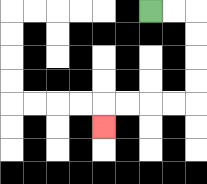{'start': '[6, 0]', 'end': '[4, 5]', 'path_directions': 'R,R,D,D,D,D,L,L,L,L,D', 'path_coordinates': '[[6, 0], [7, 0], [8, 0], [8, 1], [8, 2], [8, 3], [8, 4], [7, 4], [6, 4], [5, 4], [4, 4], [4, 5]]'}